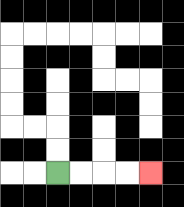{'start': '[2, 7]', 'end': '[6, 7]', 'path_directions': 'R,R,R,R', 'path_coordinates': '[[2, 7], [3, 7], [4, 7], [5, 7], [6, 7]]'}